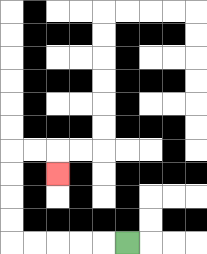{'start': '[5, 10]', 'end': '[2, 7]', 'path_directions': 'L,L,L,L,L,U,U,U,U,R,R,D', 'path_coordinates': '[[5, 10], [4, 10], [3, 10], [2, 10], [1, 10], [0, 10], [0, 9], [0, 8], [0, 7], [0, 6], [1, 6], [2, 6], [2, 7]]'}